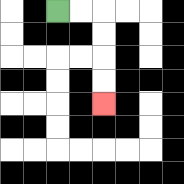{'start': '[2, 0]', 'end': '[4, 4]', 'path_directions': 'R,R,D,D,D,D', 'path_coordinates': '[[2, 0], [3, 0], [4, 0], [4, 1], [4, 2], [4, 3], [4, 4]]'}